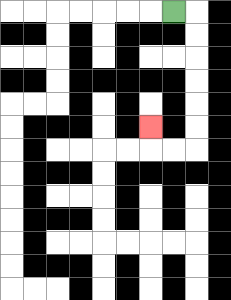{'start': '[7, 0]', 'end': '[6, 5]', 'path_directions': 'R,D,D,D,D,D,D,L,L,U', 'path_coordinates': '[[7, 0], [8, 0], [8, 1], [8, 2], [8, 3], [8, 4], [8, 5], [8, 6], [7, 6], [6, 6], [6, 5]]'}